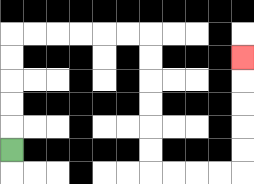{'start': '[0, 6]', 'end': '[10, 2]', 'path_directions': 'U,U,U,U,U,R,R,R,R,R,R,D,D,D,D,D,D,R,R,R,R,U,U,U,U,U', 'path_coordinates': '[[0, 6], [0, 5], [0, 4], [0, 3], [0, 2], [0, 1], [1, 1], [2, 1], [3, 1], [4, 1], [5, 1], [6, 1], [6, 2], [6, 3], [6, 4], [6, 5], [6, 6], [6, 7], [7, 7], [8, 7], [9, 7], [10, 7], [10, 6], [10, 5], [10, 4], [10, 3], [10, 2]]'}